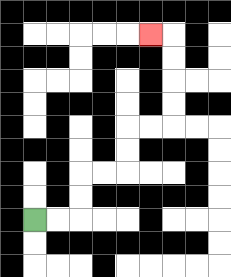{'start': '[1, 9]', 'end': '[6, 1]', 'path_directions': 'R,R,U,U,R,R,U,U,R,R,U,U,U,U,L', 'path_coordinates': '[[1, 9], [2, 9], [3, 9], [3, 8], [3, 7], [4, 7], [5, 7], [5, 6], [5, 5], [6, 5], [7, 5], [7, 4], [7, 3], [7, 2], [7, 1], [6, 1]]'}